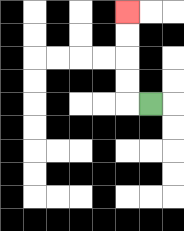{'start': '[6, 4]', 'end': '[5, 0]', 'path_directions': 'L,U,U,U,U', 'path_coordinates': '[[6, 4], [5, 4], [5, 3], [5, 2], [5, 1], [5, 0]]'}